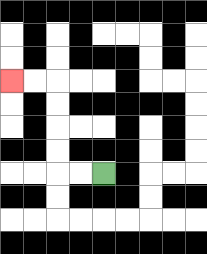{'start': '[4, 7]', 'end': '[0, 3]', 'path_directions': 'L,L,U,U,U,U,L,L', 'path_coordinates': '[[4, 7], [3, 7], [2, 7], [2, 6], [2, 5], [2, 4], [2, 3], [1, 3], [0, 3]]'}